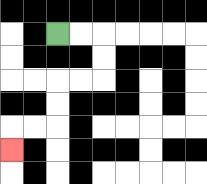{'start': '[2, 1]', 'end': '[0, 6]', 'path_directions': 'R,R,D,D,L,L,D,D,L,L,D', 'path_coordinates': '[[2, 1], [3, 1], [4, 1], [4, 2], [4, 3], [3, 3], [2, 3], [2, 4], [2, 5], [1, 5], [0, 5], [0, 6]]'}